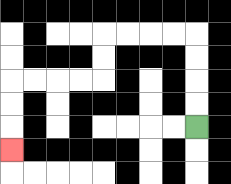{'start': '[8, 5]', 'end': '[0, 6]', 'path_directions': 'U,U,U,U,L,L,L,L,D,D,L,L,L,L,D,D,D', 'path_coordinates': '[[8, 5], [8, 4], [8, 3], [8, 2], [8, 1], [7, 1], [6, 1], [5, 1], [4, 1], [4, 2], [4, 3], [3, 3], [2, 3], [1, 3], [0, 3], [0, 4], [0, 5], [0, 6]]'}